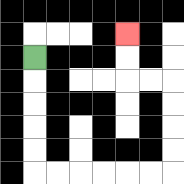{'start': '[1, 2]', 'end': '[5, 1]', 'path_directions': 'D,D,D,D,D,R,R,R,R,R,R,U,U,U,U,L,L,U,U', 'path_coordinates': '[[1, 2], [1, 3], [1, 4], [1, 5], [1, 6], [1, 7], [2, 7], [3, 7], [4, 7], [5, 7], [6, 7], [7, 7], [7, 6], [7, 5], [7, 4], [7, 3], [6, 3], [5, 3], [5, 2], [5, 1]]'}